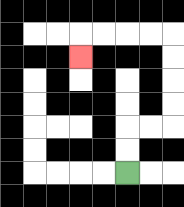{'start': '[5, 7]', 'end': '[3, 2]', 'path_directions': 'U,U,R,R,U,U,U,U,L,L,L,L,D', 'path_coordinates': '[[5, 7], [5, 6], [5, 5], [6, 5], [7, 5], [7, 4], [7, 3], [7, 2], [7, 1], [6, 1], [5, 1], [4, 1], [3, 1], [3, 2]]'}